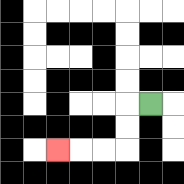{'start': '[6, 4]', 'end': '[2, 6]', 'path_directions': 'L,D,D,L,L,L', 'path_coordinates': '[[6, 4], [5, 4], [5, 5], [5, 6], [4, 6], [3, 6], [2, 6]]'}